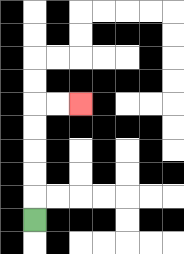{'start': '[1, 9]', 'end': '[3, 4]', 'path_directions': 'U,U,U,U,U,R,R', 'path_coordinates': '[[1, 9], [1, 8], [1, 7], [1, 6], [1, 5], [1, 4], [2, 4], [3, 4]]'}